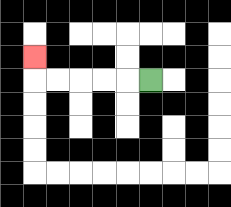{'start': '[6, 3]', 'end': '[1, 2]', 'path_directions': 'L,L,L,L,L,U', 'path_coordinates': '[[6, 3], [5, 3], [4, 3], [3, 3], [2, 3], [1, 3], [1, 2]]'}